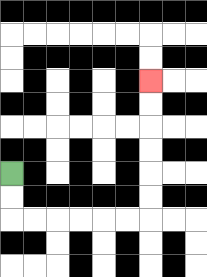{'start': '[0, 7]', 'end': '[6, 3]', 'path_directions': 'D,D,R,R,R,R,R,R,U,U,U,U,U,U', 'path_coordinates': '[[0, 7], [0, 8], [0, 9], [1, 9], [2, 9], [3, 9], [4, 9], [5, 9], [6, 9], [6, 8], [6, 7], [6, 6], [6, 5], [6, 4], [6, 3]]'}